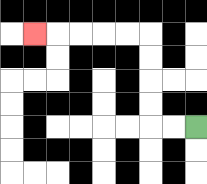{'start': '[8, 5]', 'end': '[1, 1]', 'path_directions': 'L,L,U,U,U,U,L,L,L,L,L', 'path_coordinates': '[[8, 5], [7, 5], [6, 5], [6, 4], [6, 3], [6, 2], [6, 1], [5, 1], [4, 1], [3, 1], [2, 1], [1, 1]]'}